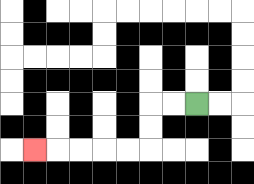{'start': '[8, 4]', 'end': '[1, 6]', 'path_directions': 'L,L,D,D,L,L,L,L,L', 'path_coordinates': '[[8, 4], [7, 4], [6, 4], [6, 5], [6, 6], [5, 6], [4, 6], [3, 6], [2, 6], [1, 6]]'}